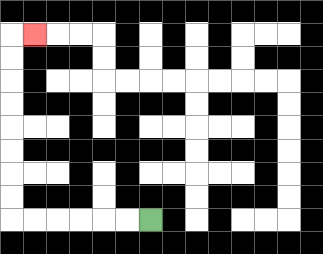{'start': '[6, 9]', 'end': '[1, 1]', 'path_directions': 'L,L,L,L,L,L,U,U,U,U,U,U,U,U,R', 'path_coordinates': '[[6, 9], [5, 9], [4, 9], [3, 9], [2, 9], [1, 9], [0, 9], [0, 8], [0, 7], [0, 6], [0, 5], [0, 4], [0, 3], [0, 2], [0, 1], [1, 1]]'}